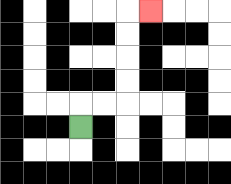{'start': '[3, 5]', 'end': '[6, 0]', 'path_directions': 'U,R,R,U,U,U,U,R', 'path_coordinates': '[[3, 5], [3, 4], [4, 4], [5, 4], [5, 3], [5, 2], [5, 1], [5, 0], [6, 0]]'}